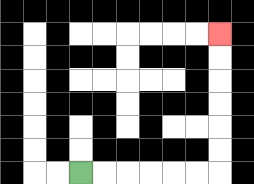{'start': '[3, 7]', 'end': '[9, 1]', 'path_directions': 'R,R,R,R,R,R,U,U,U,U,U,U', 'path_coordinates': '[[3, 7], [4, 7], [5, 7], [6, 7], [7, 7], [8, 7], [9, 7], [9, 6], [9, 5], [9, 4], [9, 3], [9, 2], [9, 1]]'}